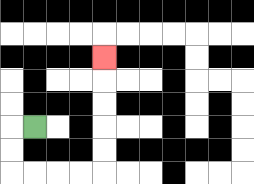{'start': '[1, 5]', 'end': '[4, 2]', 'path_directions': 'L,D,D,R,R,R,R,U,U,U,U,U', 'path_coordinates': '[[1, 5], [0, 5], [0, 6], [0, 7], [1, 7], [2, 7], [3, 7], [4, 7], [4, 6], [4, 5], [4, 4], [4, 3], [4, 2]]'}